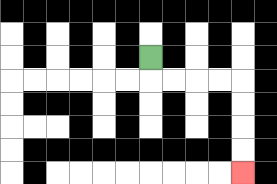{'start': '[6, 2]', 'end': '[10, 7]', 'path_directions': 'D,R,R,R,R,D,D,D,D', 'path_coordinates': '[[6, 2], [6, 3], [7, 3], [8, 3], [9, 3], [10, 3], [10, 4], [10, 5], [10, 6], [10, 7]]'}